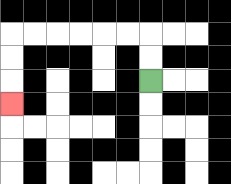{'start': '[6, 3]', 'end': '[0, 4]', 'path_directions': 'U,U,L,L,L,L,L,L,D,D,D', 'path_coordinates': '[[6, 3], [6, 2], [6, 1], [5, 1], [4, 1], [3, 1], [2, 1], [1, 1], [0, 1], [0, 2], [0, 3], [0, 4]]'}